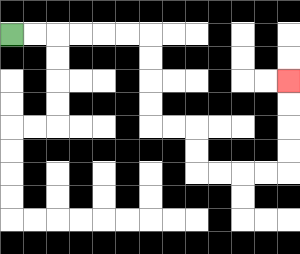{'start': '[0, 1]', 'end': '[12, 3]', 'path_directions': 'R,R,R,R,R,R,D,D,D,D,R,R,D,D,R,R,R,R,U,U,U,U', 'path_coordinates': '[[0, 1], [1, 1], [2, 1], [3, 1], [4, 1], [5, 1], [6, 1], [6, 2], [6, 3], [6, 4], [6, 5], [7, 5], [8, 5], [8, 6], [8, 7], [9, 7], [10, 7], [11, 7], [12, 7], [12, 6], [12, 5], [12, 4], [12, 3]]'}